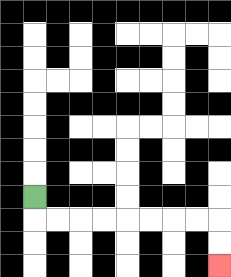{'start': '[1, 8]', 'end': '[9, 11]', 'path_directions': 'D,R,R,R,R,R,R,R,R,D,D', 'path_coordinates': '[[1, 8], [1, 9], [2, 9], [3, 9], [4, 9], [5, 9], [6, 9], [7, 9], [8, 9], [9, 9], [9, 10], [9, 11]]'}